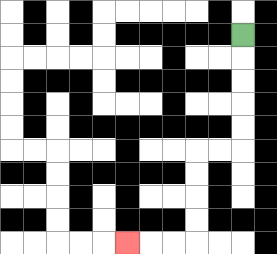{'start': '[10, 1]', 'end': '[5, 10]', 'path_directions': 'D,D,D,D,D,L,L,D,D,D,D,L,L,L', 'path_coordinates': '[[10, 1], [10, 2], [10, 3], [10, 4], [10, 5], [10, 6], [9, 6], [8, 6], [8, 7], [8, 8], [8, 9], [8, 10], [7, 10], [6, 10], [5, 10]]'}